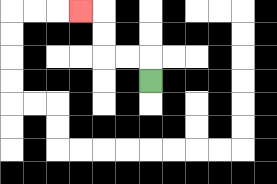{'start': '[6, 3]', 'end': '[3, 0]', 'path_directions': 'U,L,L,U,U,L', 'path_coordinates': '[[6, 3], [6, 2], [5, 2], [4, 2], [4, 1], [4, 0], [3, 0]]'}